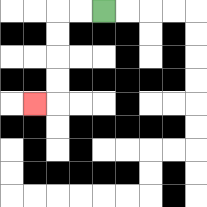{'start': '[4, 0]', 'end': '[1, 4]', 'path_directions': 'L,L,D,D,D,D,L', 'path_coordinates': '[[4, 0], [3, 0], [2, 0], [2, 1], [2, 2], [2, 3], [2, 4], [1, 4]]'}